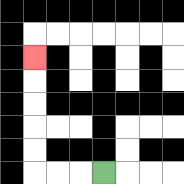{'start': '[4, 7]', 'end': '[1, 2]', 'path_directions': 'L,L,L,U,U,U,U,U', 'path_coordinates': '[[4, 7], [3, 7], [2, 7], [1, 7], [1, 6], [1, 5], [1, 4], [1, 3], [1, 2]]'}